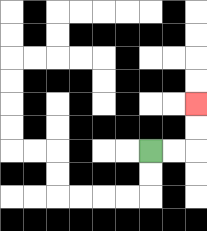{'start': '[6, 6]', 'end': '[8, 4]', 'path_directions': 'R,R,U,U', 'path_coordinates': '[[6, 6], [7, 6], [8, 6], [8, 5], [8, 4]]'}